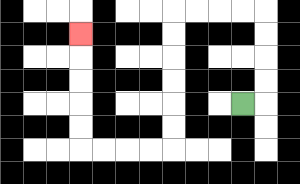{'start': '[10, 4]', 'end': '[3, 1]', 'path_directions': 'R,U,U,U,U,L,L,L,L,D,D,D,D,D,D,L,L,L,L,U,U,U,U,U', 'path_coordinates': '[[10, 4], [11, 4], [11, 3], [11, 2], [11, 1], [11, 0], [10, 0], [9, 0], [8, 0], [7, 0], [7, 1], [7, 2], [7, 3], [7, 4], [7, 5], [7, 6], [6, 6], [5, 6], [4, 6], [3, 6], [3, 5], [3, 4], [3, 3], [3, 2], [3, 1]]'}